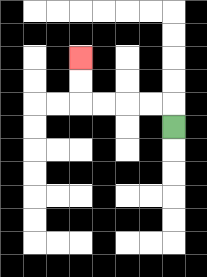{'start': '[7, 5]', 'end': '[3, 2]', 'path_directions': 'U,L,L,L,L,U,U', 'path_coordinates': '[[7, 5], [7, 4], [6, 4], [5, 4], [4, 4], [3, 4], [3, 3], [3, 2]]'}